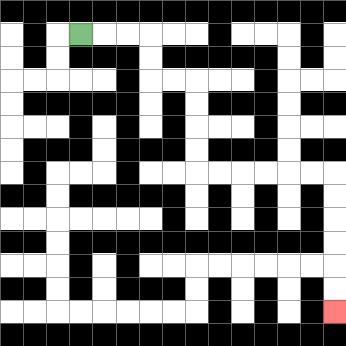{'start': '[3, 1]', 'end': '[14, 13]', 'path_directions': 'R,R,R,D,D,R,R,D,D,D,D,R,R,R,R,R,R,D,D,D,D,D,D', 'path_coordinates': '[[3, 1], [4, 1], [5, 1], [6, 1], [6, 2], [6, 3], [7, 3], [8, 3], [8, 4], [8, 5], [8, 6], [8, 7], [9, 7], [10, 7], [11, 7], [12, 7], [13, 7], [14, 7], [14, 8], [14, 9], [14, 10], [14, 11], [14, 12], [14, 13]]'}